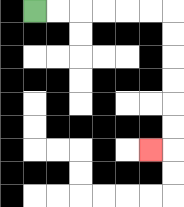{'start': '[1, 0]', 'end': '[6, 6]', 'path_directions': 'R,R,R,R,R,R,D,D,D,D,D,D,L', 'path_coordinates': '[[1, 0], [2, 0], [3, 0], [4, 0], [5, 0], [6, 0], [7, 0], [7, 1], [7, 2], [7, 3], [7, 4], [7, 5], [7, 6], [6, 6]]'}